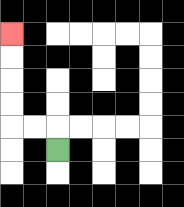{'start': '[2, 6]', 'end': '[0, 1]', 'path_directions': 'U,L,L,U,U,U,U', 'path_coordinates': '[[2, 6], [2, 5], [1, 5], [0, 5], [0, 4], [0, 3], [0, 2], [0, 1]]'}